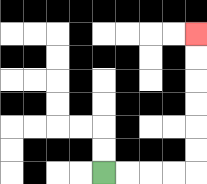{'start': '[4, 7]', 'end': '[8, 1]', 'path_directions': 'R,R,R,R,U,U,U,U,U,U', 'path_coordinates': '[[4, 7], [5, 7], [6, 7], [7, 7], [8, 7], [8, 6], [8, 5], [8, 4], [8, 3], [8, 2], [8, 1]]'}